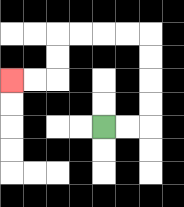{'start': '[4, 5]', 'end': '[0, 3]', 'path_directions': 'R,R,U,U,U,U,L,L,L,L,D,D,L,L', 'path_coordinates': '[[4, 5], [5, 5], [6, 5], [6, 4], [6, 3], [6, 2], [6, 1], [5, 1], [4, 1], [3, 1], [2, 1], [2, 2], [2, 3], [1, 3], [0, 3]]'}